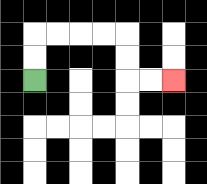{'start': '[1, 3]', 'end': '[7, 3]', 'path_directions': 'U,U,R,R,R,R,D,D,R,R', 'path_coordinates': '[[1, 3], [1, 2], [1, 1], [2, 1], [3, 1], [4, 1], [5, 1], [5, 2], [5, 3], [6, 3], [7, 3]]'}